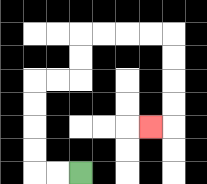{'start': '[3, 7]', 'end': '[6, 5]', 'path_directions': 'L,L,U,U,U,U,R,R,U,U,R,R,R,R,D,D,D,D,L', 'path_coordinates': '[[3, 7], [2, 7], [1, 7], [1, 6], [1, 5], [1, 4], [1, 3], [2, 3], [3, 3], [3, 2], [3, 1], [4, 1], [5, 1], [6, 1], [7, 1], [7, 2], [7, 3], [7, 4], [7, 5], [6, 5]]'}